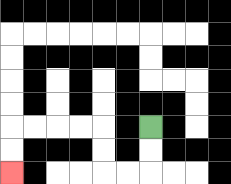{'start': '[6, 5]', 'end': '[0, 7]', 'path_directions': 'D,D,L,L,U,U,L,L,L,L,D,D', 'path_coordinates': '[[6, 5], [6, 6], [6, 7], [5, 7], [4, 7], [4, 6], [4, 5], [3, 5], [2, 5], [1, 5], [0, 5], [0, 6], [0, 7]]'}